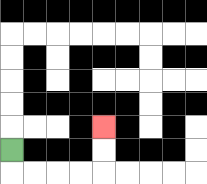{'start': '[0, 6]', 'end': '[4, 5]', 'path_directions': 'D,R,R,R,R,U,U', 'path_coordinates': '[[0, 6], [0, 7], [1, 7], [2, 7], [3, 7], [4, 7], [4, 6], [4, 5]]'}